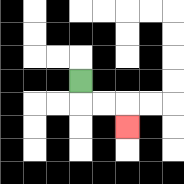{'start': '[3, 3]', 'end': '[5, 5]', 'path_directions': 'D,R,R,D', 'path_coordinates': '[[3, 3], [3, 4], [4, 4], [5, 4], [5, 5]]'}